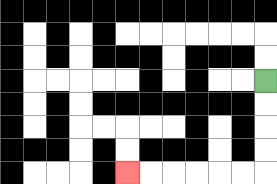{'start': '[11, 3]', 'end': '[5, 7]', 'path_directions': 'D,D,D,D,L,L,L,L,L,L', 'path_coordinates': '[[11, 3], [11, 4], [11, 5], [11, 6], [11, 7], [10, 7], [9, 7], [8, 7], [7, 7], [6, 7], [5, 7]]'}